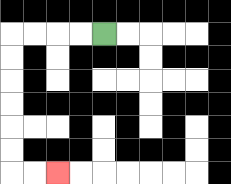{'start': '[4, 1]', 'end': '[2, 7]', 'path_directions': 'L,L,L,L,D,D,D,D,D,D,R,R', 'path_coordinates': '[[4, 1], [3, 1], [2, 1], [1, 1], [0, 1], [0, 2], [0, 3], [0, 4], [0, 5], [0, 6], [0, 7], [1, 7], [2, 7]]'}